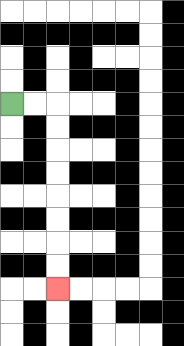{'start': '[0, 4]', 'end': '[2, 12]', 'path_directions': 'R,R,D,D,D,D,D,D,D,D', 'path_coordinates': '[[0, 4], [1, 4], [2, 4], [2, 5], [2, 6], [2, 7], [2, 8], [2, 9], [2, 10], [2, 11], [2, 12]]'}